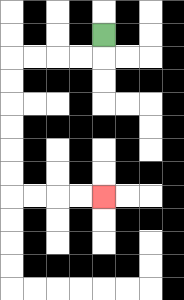{'start': '[4, 1]', 'end': '[4, 8]', 'path_directions': 'D,L,L,L,L,D,D,D,D,D,D,R,R,R,R', 'path_coordinates': '[[4, 1], [4, 2], [3, 2], [2, 2], [1, 2], [0, 2], [0, 3], [0, 4], [0, 5], [0, 6], [0, 7], [0, 8], [1, 8], [2, 8], [3, 8], [4, 8]]'}